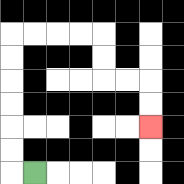{'start': '[1, 7]', 'end': '[6, 5]', 'path_directions': 'L,U,U,U,U,U,U,R,R,R,R,D,D,R,R,D,D', 'path_coordinates': '[[1, 7], [0, 7], [0, 6], [0, 5], [0, 4], [0, 3], [0, 2], [0, 1], [1, 1], [2, 1], [3, 1], [4, 1], [4, 2], [4, 3], [5, 3], [6, 3], [6, 4], [6, 5]]'}